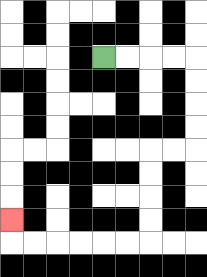{'start': '[4, 2]', 'end': '[0, 9]', 'path_directions': 'R,R,R,R,D,D,D,D,L,L,D,D,D,D,L,L,L,L,L,L,U', 'path_coordinates': '[[4, 2], [5, 2], [6, 2], [7, 2], [8, 2], [8, 3], [8, 4], [8, 5], [8, 6], [7, 6], [6, 6], [6, 7], [6, 8], [6, 9], [6, 10], [5, 10], [4, 10], [3, 10], [2, 10], [1, 10], [0, 10], [0, 9]]'}